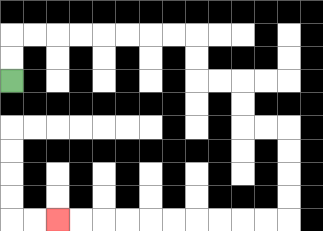{'start': '[0, 3]', 'end': '[2, 9]', 'path_directions': 'U,U,R,R,R,R,R,R,R,R,D,D,R,R,D,D,R,R,D,D,D,D,L,L,L,L,L,L,L,L,L,L', 'path_coordinates': '[[0, 3], [0, 2], [0, 1], [1, 1], [2, 1], [3, 1], [4, 1], [5, 1], [6, 1], [7, 1], [8, 1], [8, 2], [8, 3], [9, 3], [10, 3], [10, 4], [10, 5], [11, 5], [12, 5], [12, 6], [12, 7], [12, 8], [12, 9], [11, 9], [10, 9], [9, 9], [8, 9], [7, 9], [6, 9], [5, 9], [4, 9], [3, 9], [2, 9]]'}